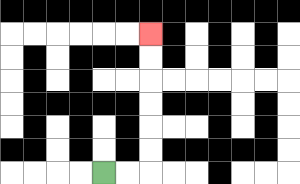{'start': '[4, 7]', 'end': '[6, 1]', 'path_directions': 'R,R,U,U,U,U,U,U', 'path_coordinates': '[[4, 7], [5, 7], [6, 7], [6, 6], [6, 5], [6, 4], [6, 3], [6, 2], [6, 1]]'}